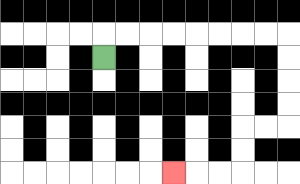{'start': '[4, 2]', 'end': '[7, 7]', 'path_directions': 'U,R,R,R,R,R,R,R,R,D,D,D,D,L,L,D,D,L,L,L', 'path_coordinates': '[[4, 2], [4, 1], [5, 1], [6, 1], [7, 1], [8, 1], [9, 1], [10, 1], [11, 1], [12, 1], [12, 2], [12, 3], [12, 4], [12, 5], [11, 5], [10, 5], [10, 6], [10, 7], [9, 7], [8, 7], [7, 7]]'}